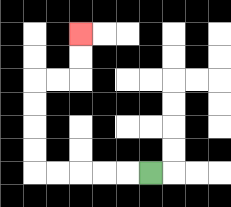{'start': '[6, 7]', 'end': '[3, 1]', 'path_directions': 'L,L,L,L,L,U,U,U,U,R,R,U,U', 'path_coordinates': '[[6, 7], [5, 7], [4, 7], [3, 7], [2, 7], [1, 7], [1, 6], [1, 5], [1, 4], [1, 3], [2, 3], [3, 3], [3, 2], [3, 1]]'}